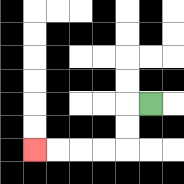{'start': '[6, 4]', 'end': '[1, 6]', 'path_directions': 'L,D,D,L,L,L,L', 'path_coordinates': '[[6, 4], [5, 4], [5, 5], [5, 6], [4, 6], [3, 6], [2, 6], [1, 6]]'}